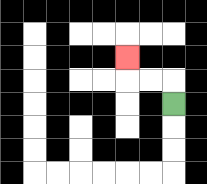{'start': '[7, 4]', 'end': '[5, 2]', 'path_directions': 'U,L,L,U', 'path_coordinates': '[[7, 4], [7, 3], [6, 3], [5, 3], [5, 2]]'}